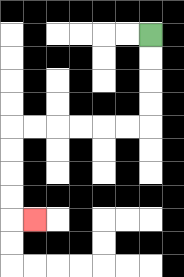{'start': '[6, 1]', 'end': '[1, 9]', 'path_directions': 'D,D,D,D,L,L,L,L,L,L,D,D,D,D,R', 'path_coordinates': '[[6, 1], [6, 2], [6, 3], [6, 4], [6, 5], [5, 5], [4, 5], [3, 5], [2, 5], [1, 5], [0, 5], [0, 6], [0, 7], [0, 8], [0, 9], [1, 9]]'}